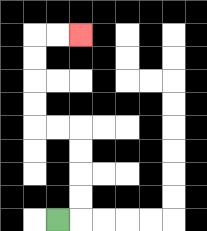{'start': '[2, 9]', 'end': '[3, 1]', 'path_directions': 'R,U,U,U,U,L,L,U,U,U,U,R,R', 'path_coordinates': '[[2, 9], [3, 9], [3, 8], [3, 7], [3, 6], [3, 5], [2, 5], [1, 5], [1, 4], [1, 3], [1, 2], [1, 1], [2, 1], [3, 1]]'}